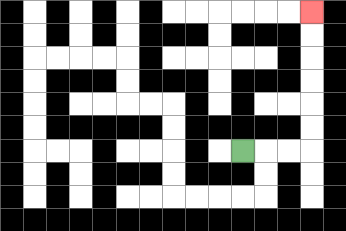{'start': '[10, 6]', 'end': '[13, 0]', 'path_directions': 'R,R,R,U,U,U,U,U,U', 'path_coordinates': '[[10, 6], [11, 6], [12, 6], [13, 6], [13, 5], [13, 4], [13, 3], [13, 2], [13, 1], [13, 0]]'}